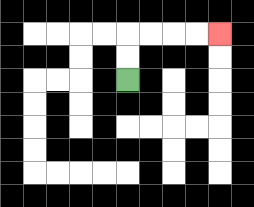{'start': '[5, 3]', 'end': '[9, 1]', 'path_directions': 'U,U,R,R,R,R', 'path_coordinates': '[[5, 3], [5, 2], [5, 1], [6, 1], [7, 1], [8, 1], [9, 1]]'}